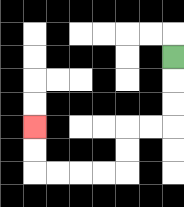{'start': '[7, 2]', 'end': '[1, 5]', 'path_directions': 'D,D,D,L,L,D,D,L,L,L,L,U,U', 'path_coordinates': '[[7, 2], [7, 3], [7, 4], [7, 5], [6, 5], [5, 5], [5, 6], [5, 7], [4, 7], [3, 7], [2, 7], [1, 7], [1, 6], [1, 5]]'}